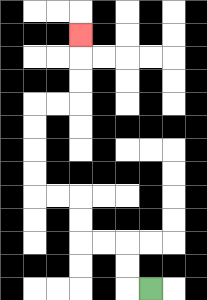{'start': '[6, 12]', 'end': '[3, 1]', 'path_directions': 'L,U,U,L,L,U,U,L,L,U,U,U,U,R,R,U,U,U', 'path_coordinates': '[[6, 12], [5, 12], [5, 11], [5, 10], [4, 10], [3, 10], [3, 9], [3, 8], [2, 8], [1, 8], [1, 7], [1, 6], [1, 5], [1, 4], [2, 4], [3, 4], [3, 3], [3, 2], [3, 1]]'}